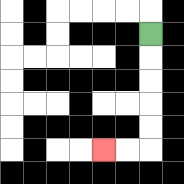{'start': '[6, 1]', 'end': '[4, 6]', 'path_directions': 'D,D,D,D,D,L,L', 'path_coordinates': '[[6, 1], [6, 2], [6, 3], [6, 4], [6, 5], [6, 6], [5, 6], [4, 6]]'}